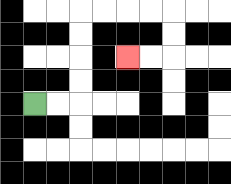{'start': '[1, 4]', 'end': '[5, 2]', 'path_directions': 'R,R,U,U,U,U,R,R,R,R,D,D,L,L', 'path_coordinates': '[[1, 4], [2, 4], [3, 4], [3, 3], [3, 2], [3, 1], [3, 0], [4, 0], [5, 0], [6, 0], [7, 0], [7, 1], [7, 2], [6, 2], [5, 2]]'}